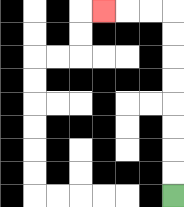{'start': '[7, 8]', 'end': '[4, 0]', 'path_directions': 'U,U,U,U,U,U,U,U,L,L,L', 'path_coordinates': '[[7, 8], [7, 7], [7, 6], [7, 5], [7, 4], [7, 3], [7, 2], [7, 1], [7, 0], [6, 0], [5, 0], [4, 0]]'}